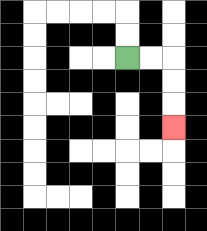{'start': '[5, 2]', 'end': '[7, 5]', 'path_directions': 'R,R,D,D,D', 'path_coordinates': '[[5, 2], [6, 2], [7, 2], [7, 3], [7, 4], [7, 5]]'}